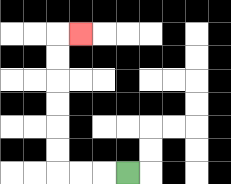{'start': '[5, 7]', 'end': '[3, 1]', 'path_directions': 'L,L,L,U,U,U,U,U,U,R', 'path_coordinates': '[[5, 7], [4, 7], [3, 7], [2, 7], [2, 6], [2, 5], [2, 4], [2, 3], [2, 2], [2, 1], [3, 1]]'}